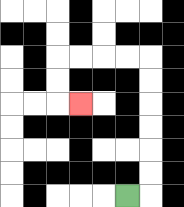{'start': '[5, 8]', 'end': '[3, 4]', 'path_directions': 'R,U,U,U,U,U,U,L,L,L,L,D,D,R', 'path_coordinates': '[[5, 8], [6, 8], [6, 7], [6, 6], [6, 5], [6, 4], [6, 3], [6, 2], [5, 2], [4, 2], [3, 2], [2, 2], [2, 3], [2, 4], [3, 4]]'}